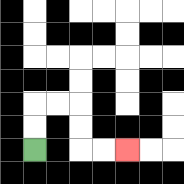{'start': '[1, 6]', 'end': '[5, 6]', 'path_directions': 'U,U,R,R,D,D,R,R', 'path_coordinates': '[[1, 6], [1, 5], [1, 4], [2, 4], [3, 4], [3, 5], [3, 6], [4, 6], [5, 6]]'}